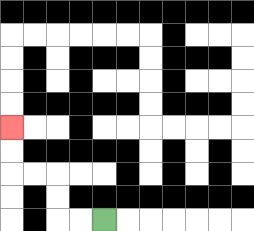{'start': '[4, 9]', 'end': '[0, 5]', 'path_directions': 'L,L,U,U,L,L,U,U', 'path_coordinates': '[[4, 9], [3, 9], [2, 9], [2, 8], [2, 7], [1, 7], [0, 7], [0, 6], [0, 5]]'}